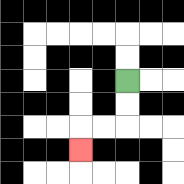{'start': '[5, 3]', 'end': '[3, 6]', 'path_directions': 'D,D,L,L,D', 'path_coordinates': '[[5, 3], [5, 4], [5, 5], [4, 5], [3, 5], [3, 6]]'}